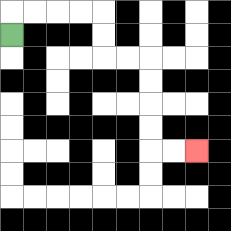{'start': '[0, 1]', 'end': '[8, 6]', 'path_directions': 'U,R,R,R,R,D,D,R,R,D,D,D,D,R,R', 'path_coordinates': '[[0, 1], [0, 0], [1, 0], [2, 0], [3, 0], [4, 0], [4, 1], [4, 2], [5, 2], [6, 2], [6, 3], [6, 4], [6, 5], [6, 6], [7, 6], [8, 6]]'}